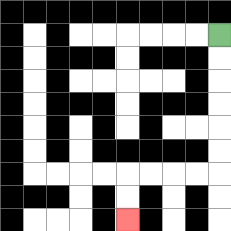{'start': '[9, 1]', 'end': '[5, 9]', 'path_directions': 'D,D,D,D,D,D,L,L,L,L,D,D', 'path_coordinates': '[[9, 1], [9, 2], [9, 3], [9, 4], [9, 5], [9, 6], [9, 7], [8, 7], [7, 7], [6, 7], [5, 7], [5, 8], [5, 9]]'}